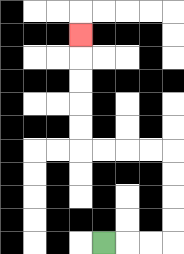{'start': '[4, 10]', 'end': '[3, 1]', 'path_directions': 'R,R,R,U,U,U,U,L,L,L,L,U,U,U,U,U', 'path_coordinates': '[[4, 10], [5, 10], [6, 10], [7, 10], [7, 9], [7, 8], [7, 7], [7, 6], [6, 6], [5, 6], [4, 6], [3, 6], [3, 5], [3, 4], [3, 3], [3, 2], [3, 1]]'}